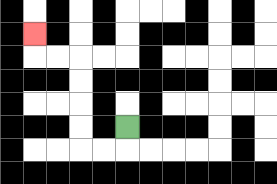{'start': '[5, 5]', 'end': '[1, 1]', 'path_directions': 'D,L,L,U,U,U,U,L,L,U', 'path_coordinates': '[[5, 5], [5, 6], [4, 6], [3, 6], [3, 5], [3, 4], [3, 3], [3, 2], [2, 2], [1, 2], [1, 1]]'}